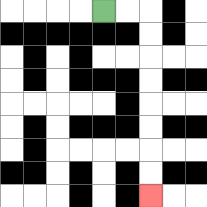{'start': '[4, 0]', 'end': '[6, 8]', 'path_directions': 'R,R,D,D,D,D,D,D,D,D', 'path_coordinates': '[[4, 0], [5, 0], [6, 0], [6, 1], [6, 2], [6, 3], [6, 4], [6, 5], [6, 6], [6, 7], [6, 8]]'}